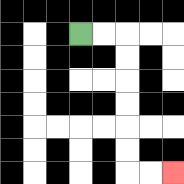{'start': '[3, 1]', 'end': '[7, 7]', 'path_directions': 'R,R,D,D,D,D,D,D,R,R', 'path_coordinates': '[[3, 1], [4, 1], [5, 1], [5, 2], [5, 3], [5, 4], [5, 5], [5, 6], [5, 7], [6, 7], [7, 7]]'}